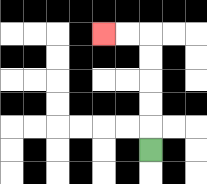{'start': '[6, 6]', 'end': '[4, 1]', 'path_directions': 'U,U,U,U,U,L,L', 'path_coordinates': '[[6, 6], [6, 5], [6, 4], [6, 3], [6, 2], [6, 1], [5, 1], [4, 1]]'}